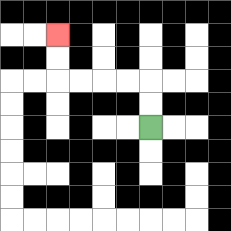{'start': '[6, 5]', 'end': '[2, 1]', 'path_directions': 'U,U,L,L,L,L,U,U', 'path_coordinates': '[[6, 5], [6, 4], [6, 3], [5, 3], [4, 3], [3, 3], [2, 3], [2, 2], [2, 1]]'}